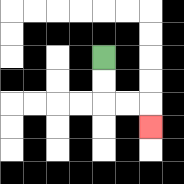{'start': '[4, 2]', 'end': '[6, 5]', 'path_directions': 'D,D,R,R,D', 'path_coordinates': '[[4, 2], [4, 3], [4, 4], [5, 4], [6, 4], [6, 5]]'}